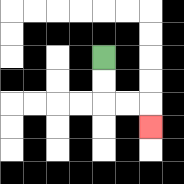{'start': '[4, 2]', 'end': '[6, 5]', 'path_directions': 'D,D,R,R,D', 'path_coordinates': '[[4, 2], [4, 3], [4, 4], [5, 4], [6, 4], [6, 5]]'}